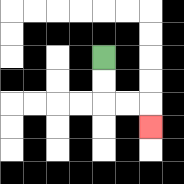{'start': '[4, 2]', 'end': '[6, 5]', 'path_directions': 'D,D,R,R,D', 'path_coordinates': '[[4, 2], [4, 3], [4, 4], [5, 4], [6, 4], [6, 5]]'}